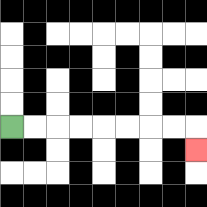{'start': '[0, 5]', 'end': '[8, 6]', 'path_directions': 'R,R,R,R,R,R,R,R,D', 'path_coordinates': '[[0, 5], [1, 5], [2, 5], [3, 5], [4, 5], [5, 5], [6, 5], [7, 5], [8, 5], [8, 6]]'}